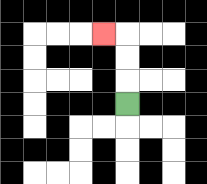{'start': '[5, 4]', 'end': '[4, 1]', 'path_directions': 'U,U,U,L', 'path_coordinates': '[[5, 4], [5, 3], [5, 2], [5, 1], [4, 1]]'}